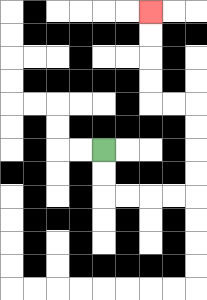{'start': '[4, 6]', 'end': '[6, 0]', 'path_directions': 'D,D,R,R,R,R,U,U,U,U,L,L,U,U,U,U', 'path_coordinates': '[[4, 6], [4, 7], [4, 8], [5, 8], [6, 8], [7, 8], [8, 8], [8, 7], [8, 6], [8, 5], [8, 4], [7, 4], [6, 4], [6, 3], [6, 2], [6, 1], [6, 0]]'}